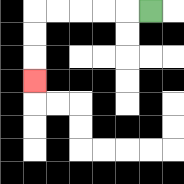{'start': '[6, 0]', 'end': '[1, 3]', 'path_directions': 'L,L,L,L,L,D,D,D', 'path_coordinates': '[[6, 0], [5, 0], [4, 0], [3, 0], [2, 0], [1, 0], [1, 1], [1, 2], [1, 3]]'}